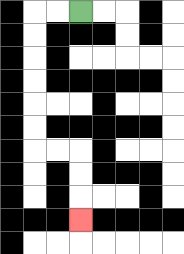{'start': '[3, 0]', 'end': '[3, 9]', 'path_directions': 'L,L,D,D,D,D,D,D,R,R,D,D,D', 'path_coordinates': '[[3, 0], [2, 0], [1, 0], [1, 1], [1, 2], [1, 3], [1, 4], [1, 5], [1, 6], [2, 6], [3, 6], [3, 7], [3, 8], [3, 9]]'}